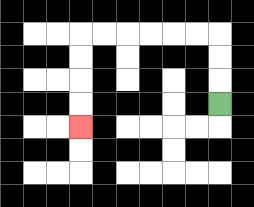{'start': '[9, 4]', 'end': '[3, 5]', 'path_directions': 'U,U,U,L,L,L,L,L,L,D,D,D,D', 'path_coordinates': '[[9, 4], [9, 3], [9, 2], [9, 1], [8, 1], [7, 1], [6, 1], [5, 1], [4, 1], [3, 1], [3, 2], [3, 3], [3, 4], [3, 5]]'}